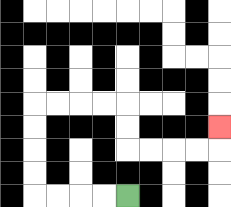{'start': '[5, 8]', 'end': '[9, 5]', 'path_directions': 'L,L,L,L,U,U,U,U,R,R,R,R,D,D,R,R,R,R,U', 'path_coordinates': '[[5, 8], [4, 8], [3, 8], [2, 8], [1, 8], [1, 7], [1, 6], [1, 5], [1, 4], [2, 4], [3, 4], [4, 4], [5, 4], [5, 5], [5, 6], [6, 6], [7, 6], [8, 6], [9, 6], [9, 5]]'}